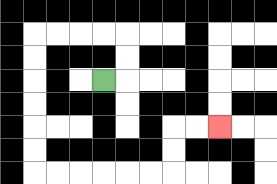{'start': '[4, 3]', 'end': '[9, 5]', 'path_directions': 'R,U,U,L,L,L,L,D,D,D,D,D,D,R,R,R,R,R,R,U,U,R,R', 'path_coordinates': '[[4, 3], [5, 3], [5, 2], [5, 1], [4, 1], [3, 1], [2, 1], [1, 1], [1, 2], [1, 3], [1, 4], [1, 5], [1, 6], [1, 7], [2, 7], [3, 7], [4, 7], [5, 7], [6, 7], [7, 7], [7, 6], [7, 5], [8, 5], [9, 5]]'}